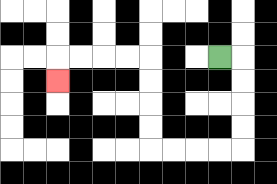{'start': '[9, 2]', 'end': '[2, 3]', 'path_directions': 'R,D,D,D,D,L,L,L,L,U,U,U,U,L,L,L,L,D', 'path_coordinates': '[[9, 2], [10, 2], [10, 3], [10, 4], [10, 5], [10, 6], [9, 6], [8, 6], [7, 6], [6, 6], [6, 5], [6, 4], [6, 3], [6, 2], [5, 2], [4, 2], [3, 2], [2, 2], [2, 3]]'}